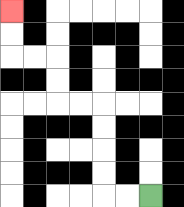{'start': '[6, 8]', 'end': '[0, 0]', 'path_directions': 'L,L,U,U,U,U,L,L,U,U,L,L,U,U', 'path_coordinates': '[[6, 8], [5, 8], [4, 8], [4, 7], [4, 6], [4, 5], [4, 4], [3, 4], [2, 4], [2, 3], [2, 2], [1, 2], [0, 2], [0, 1], [0, 0]]'}